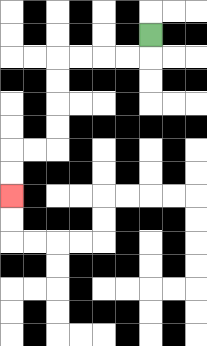{'start': '[6, 1]', 'end': '[0, 8]', 'path_directions': 'D,L,L,L,L,D,D,D,D,L,L,D,D', 'path_coordinates': '[[6, 1], [6, 2], [5, 2], [4, 2], [3, 2], [2, 2], [2, 3], [2, 4], [2, 5], [2, 6], [1, 6], [0, 6], [0, 7], [0, 8]]'}